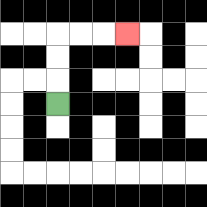{'start': '[2, 4]', 'end': '[5, 1]', 'path_directions': 'U,U,U,R,R,R', 'path_coordinates': '[[2, 4], [2, 3], [2, 2], [2, 1], [3, 1], [4, 1], [5, 1]]'}